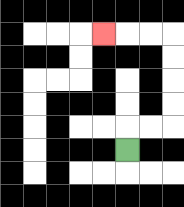{'start': '[5, 6]', 'end': '[4, 1]', 'path_directions': 'U,R,R,U,U,U,U,L,L,L', 'path_coordinates': '[[5, 6], [5, 5], [6, 5], [7, 5], [7, 4], [7, 3], [7, 2], [7, 1], [6, 1], [5, 1], [4, 1]]'}